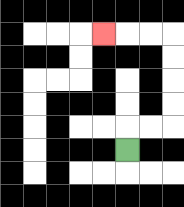{'start': '[5, 6]', 'end': '[4, 1]', 'path_directions': 'U,R,R,U,U,U,U,L,L,L', 'path_coordinates': '[[5, 6], [5, 5], [6, 5], [7, 5], [7, 4], [7, 3], [7, 2], [7, 1], [6, 1], [5, 1], [4, 1]]'}